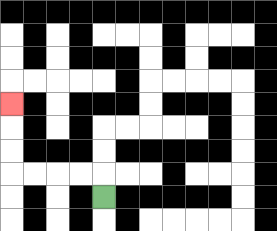{'start': '[4, 8]', 'end': '[0, 4]', 'path_directions': 'U,L,L,L,L,U,U,U', 'path_coordinates': '[[4, 8], [4, 7], [3, 7], [2, 7], [1, 7], [0, 7], [0, 6], [0, 5], [0, 4]]'}